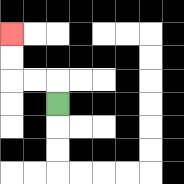{'start': '[2, 4]', 'end': '[0, 1]', 'path_directions': 'U,L,L,U,U', 'path_coordinates': '[[2, 4], [2, 3], [1, 3], [0, 3], [0, 2], [0, 1]]'}